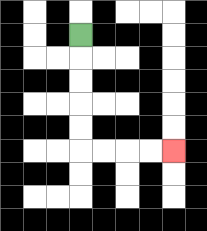{'start': '[3, 1]', 'end': '[7, 6]', 'path_directions': 'D,D,D,D,D,R,R,R,R', 'path_coordinates': '[[3, 1], [3, 2], [3, 3], [3, 4], [3, 5], [3, 6], [4, 6], [5, 6], [6, 6], [7, 6]]'}